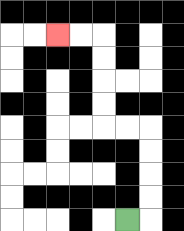{'start': '[5, 9]', 'end': '[2, 1]', 'path_directions': 'R,U,U,U,U,L,L,U,U,U,U,L,L', 'path_coordinates': '[[5, 9], [6, 9], [6, 8], [6, 7], [6, 6], [6, 5], [5, 5], [4, 5], [4, 4], [4, 3], [4, 2], [4, 1], [3, 1], [2, 1]]'}